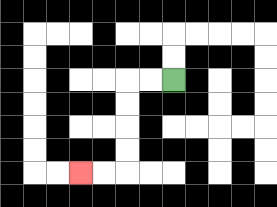{'start': '[7, 3]', 'end': '[3, 7]', 'path_directions': 'L,L,D,D,D,D,L,L', 'path_coordinates': '[[7, 3], [6, 3], [5, 3], [5, 4], [5, 5], [5, 6], [5, 7], [4, 7], [3, 7]]'}